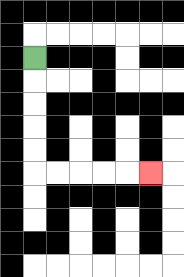{'start': '[1, 2]', 'end': '[6, 7]', 'path_directions': 'D,D,D,D,D,R,R,R,R,R', 'path_coordinates': '[[1, 2], [1, 3], [1, 4], [1, 5], [1, 6], [1, 7], [2, 7], [3, 7], [4, 7], [5, 7], [6, 7]]'}